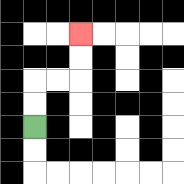{'start': '[1, 5]', 'end': '[3, 1]', 'path_directions': 'U,U,R,R,U,U', 'path_coordinates': '[[1, 5], [1, 4], [1, 3], [2, 3], [3, 3], [3, 2], [3, 1]]'}